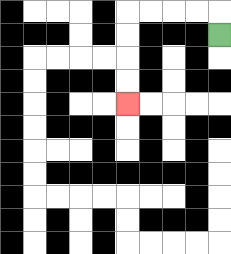{'start': '[9, 1]', 'end': '[5, 4]', 'path_directions': 'U,L,L,L,L,D,D,D,D', 'path_coordinates': '[[9, 1], [9, 0], [8, 0], [7, 0], [6, 0], [5, 0], [5, 1], [5, 2], [5, 3], [5, 4]]'}